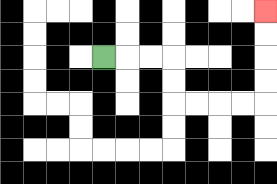{'start': '[4, 2]', 'end': '[11, 0]', 'path_directions': 'R,R,R,D,D,R,R,R,R,U,U,U,U', 'path_coordinates': '[[4, 2], [5, 2], [6, 2], [7, 2], [7, 3], [7, 4], [8, 4], [9, 4], [10, 4], [11, 4], [11, 3], [11, 2], [11, 1], [11, 0]]'}